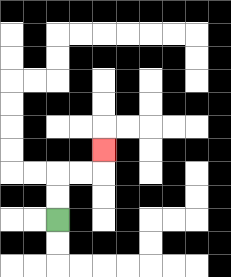{'start': '[2, 9]', 'end': '[4, 6]', 'path_directions': 'U,U,R,R,U', 'path_coordinates': '[[2, 9], [2, 8], [2, 7], [3, 7], [4, 7], [4, 6]]'}